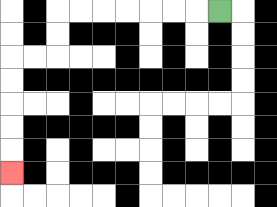{'start': '[9, 0]', 'end': '[0, 7]', 'path_directions': 'L,L,L,L,L,L,L,D,D,L,L,D,D,D,D,D', 'path_coordinates': '[[9, 0], [8, 0], [7, 0], [6, 0], [5, 0], [4, 0], [3, 0], [2, 0], [2, 1], [2, 2], [1, 2], [0, 2], [0, 3], [0, 4], [0, 5], [0, 6], [0, 7]]'}